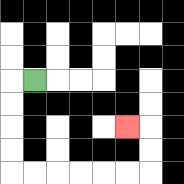{'start': '[1, 3]', 'end': '[5, 5]', 'path_directions': 'L,D,D,D,D,R,R,R,R,R,R,U,U,L', 'path_coordinates': '[[1, 3], [0, 3], [0, 4], [0, 5], [0, 6], [0, 7], [1, 7], [2, 7], [3, 7], [4, 7], [5, 7], [6, 7], [6, 6], [6, 5], [5, 5]]'}